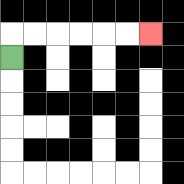{'start': '[0, 2]', 'end': '[6, 1]', 'path_directions': 'U,R,R,R,R,R,R', 'path_coordinates': '[[0, 2], [0, 1], [1, 1], [2, 1], [3, 1], [4, 1], [5, 1], [6, 1]]'}